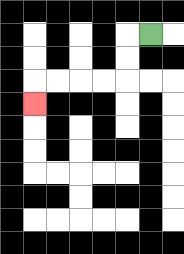{'start': '[6, 1]', 'end': '[1, 4]', 'path_directions': 'L,D,D,L,L,L,L,D', 'path_coordinates': '[[6, 1], [5, 1], [5, 2], [5, 3], [4, 3], [3, 3], [2, 3], [1, 3], [1, 4]]'}